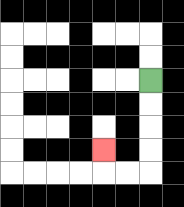{'start': '[6, 3]', 'end': '[4, 6]', 'path_directions': 'D,D,D,D,L,L,U', 'path_coordinates': '[[6, 3], [6, 4], [6, 5], [6, 6], [6, 7], [5, 7], [4, 7], [4, 6]]'}